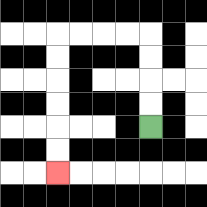{'start': '[6, 5]', 'end': '[2, 7]', 'path_directions': 'U,U,U,U,L,L,L,L,D,D,D,D,D,D', 'path_coordinates': '[[6, 5], [6, 4], [6, 3], [6, 2], [6, 1], [5, 1], [4, 1], [3, 1], [2, 1], [2, 2], [2, 3], [2, 4], [2, 5], [2, 6], [2, 7]]'}